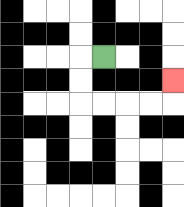{'start': '[4, 2]', 'end': '[7, 3]', 'path_directions': 'L,D,D,R,R,R,R,U', 'path_coordinates': '[[4, 2], [3, 2], [3, 3], [3, 4], [4, 4], [5, 4], [6, 4], [7, 4], [7, 3]]'}